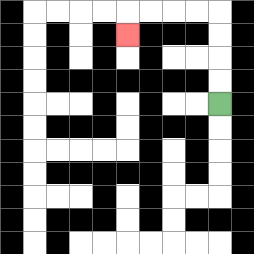{'start': '[9, 4]', 'end': '[5, 1]', 'path_directions': 'U,U,U,U,L,L,L,L,D', 'path_coordinates': '[[9, 4], [9, 3], [9, 2], [9, 1], [9, 0], [8, 0], [7, 0], [6, 0], [5, 0], [5, 1]]'}